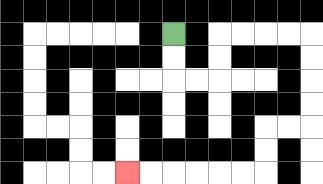{'start': '[7, 1]', 'end': '[5, 7]', 'path_directions': 'D,D,R,R,U,U,R,R,R,R,D,D,D,D,L,L,D,D,L,L,L,L,L,L', 'path_coordinates': '[[7, 1], [7, 2], [7, 3], [8, 3], [9, 3], [9, 2], [9, 1], [10, 1], [11, 1], [12, 1], [13, 1], [13, 2], [13, 3], [13, 4], [13, 5], [12, 5], [11, 5], [11, 6], [11, 7], [10, 7], [9, 7], [8, 7], [7, 7], [6, 7], [5, 7]]'}